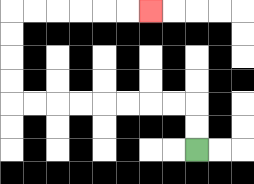{'start': '[8, 6]', 'end': '[6, 0]', 'path_directions': 'U,U,L,L,L,L,L,L,L,L,U,U,U,U,R,R,R,R,R,R', 'path_coordinates': '[[8, 6], [8, 5], [8, 4], [7, 4], [6, 4], [5, 4], [4, 4], [3, 4], [2, 4], [1, 4], [0, 4], [0, 3], [0, 2], [0, 1], [0, 0], [1, 0], [2, 0], [3, 0], [4, 0], [5, 0], [6, 0]]'}